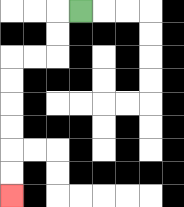{'start': '[3, 0]', 'end': '[0, 8]', 'path_directions': 'L,D,D,L,L,D,D,D,D,D,D', 'path_coordinates': '[[3, 0], [2, 0], [2, 1], [2, 2], [1, 2], [0, 2], [0, 3], [0, 4], [0, 5], [0, 6], [0, 7], [0, 8]]'}